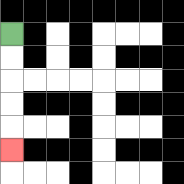{'start': '[0, 1]', 'end': '[0, 6]', 'path_directions': 'D,D,D,D,D', 'path_coordinates': '[[0, 1], [0, 2], [0, 3], [0, 4], [0, 5], [0, 6]]'}